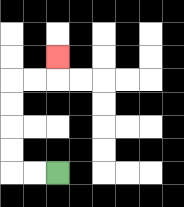{'start': '[2, 7]', 'end': '[2, 2]', 'path_directions': 'L,L,U,U,U,U,R,R,U', 'path_coordinates': '[[2, 7], [1, 7], [0, 7], [0, 6], [0, 5], [0, 4], [0, 3], [1, 3], [2, 3], [2, 2]]'}